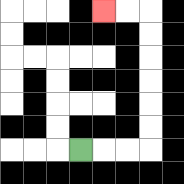{'start': '[3, 6]', 'end': '[4, 0]', 'path_directions': 'R,R,R,U,U,U,U,U,U,L,L', 'path_coordinates': '[[3, 6], [4, 6], [5, 6], [6, 6], [6, 5], [6, 4], [6, 3], [6, 2], [6, 1], [6, 0], [5, 0], [4, 0]]'}